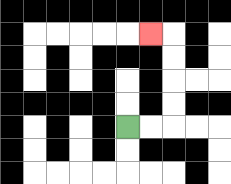{'start': '[5, 5]', 'end': '[6, 1]', 'path_directions': 'R,R,U,U,U,U,L', 'path_coordinates': '[[5, 5], [6, 5], [7, 5], [7, 4], [7, 3], [7, 2], [7, 1], [6, 1]]'}